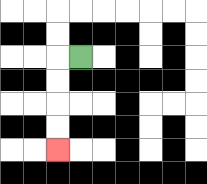{'start': '[3, 2]', 'end': '[2, 6]', 'path_directions': 'L,D,D,D,D', 'path_coordinates': '[[3, 2], [2, 2], [2, 3], [2, 4], [2, 5], [2, 6]]'}